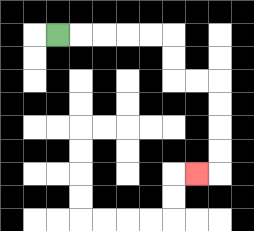{'start': '[2, 1]', 'end': '[8, 7]', 'path_directions': 'R,R,R,R,R,D,D,R,R,D,D,D,D,L', 'path_coordinates': '[[2, 1], [3, 1], [4, 1], [5, 1], [6, 1], [7, 1], [7, 2], [7, 3], [8, 3], [9, 3], [9, 4], [9, 5], [9, 6], [9, 7], [8, 7]]'}